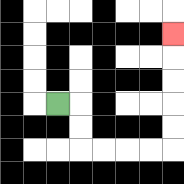{'start': '[2, 4]', 'end': '[7, 1]', 'path_directions': 'R,D,D,R,R,R,R,U,U,U,U,U', 'path_coordinates': '[[2, 4], [3, 4], [3, 5], [3, 6], [4, 6], [5, 6], [6, 6], [7, 6], [7, 5], [7, 4], [7, 3], [7, 2], [7, 1]]'}